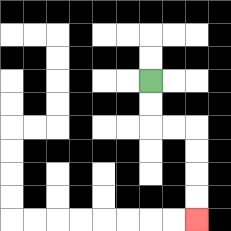{'start': '[6, 3]', 'end': '[8, 9]', 'path_directions': 'D,D,R,R,D,D,D,D', 'path_coordinates': '[[6, 3], [6, 4], [6, 5], [7, 5], [8, 5], [8, 6], [8, 7], [8, 8], [8, 9]]'}